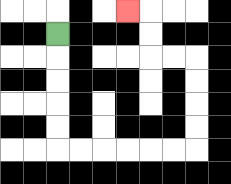{'start': '[2, 1]', 'end': '[5, 0]', 'path_directions': 'D,D,D,D,D,R,R,R,R,R,R,U,U,U,U,L,L,U,U,L', 'path_coordinates': '[[2, 1], [2, 2], [2, 3], [2, 4], [2, 5], [2, 6], [3, 6], [4, 6], [5, 6], [6, 6], [7, 6], [8, 6], [8, 5], [8, 4], [8, 3], [8, 2], [7, 2], [6, 2], [6, 1], [6, 0], [5, 0]]'}